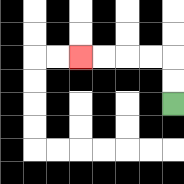{'start': '[7, 4]', 'end': '[3, 2]', 'path_directions': 'U,U,L,L,L,L', 'path_coordinates': '[[7, 4], [7, 3], [7, 2], [6, 2], [5, 2], [4, 2], [3, 2]]'}